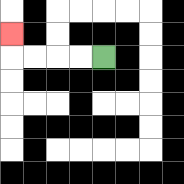{'start': '[4, 2]', 'end': '[0, 1]', 'path_directions': 'L,L,L,L,U', 'path_coordinates': '[[4, 2], [3, 2], [2, 2], [1, 2], [0, 2], [0, 1]]'}